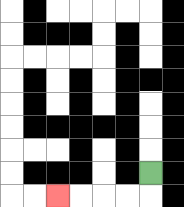{'start': '[6, 7]', 'end': '[2, 8]', 'path_directions': 'D,L,L,L,L', 'path_coordinates': '[[6, 7], [6, 8], [5, 8], [4, 8], [3, 8], [2, 8]]'}